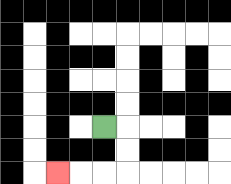{'start': '[4, 5]', 'end': '[2, 7]', 'path_directions': 'R,D,D,L,L,L', 'path_coordinates': '[[4, 5], [5, 5], [5, 6], [5, 7], [4, 7], [3, 7], [2, 7]]'}